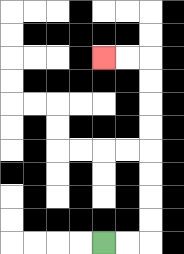{'start': '[4, 10]', 'end': '[4, 2]', 'path_directions': 'R,R,U,U,U,U,U,U,U,U,L,L', 'path_coordinates': '[[4, 10], [5, 10], [6, 10], [6, 9], [6, 8], [6, 7], [6, 6], [6, 5], [6, 4], [6, 3], [6, 2], [5, 2], [4, 2]]'}